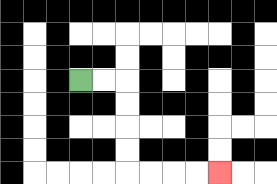{'start': '[3, 3]', 'end': '[9, 7]', 'path_directions': 'R,R,D,D,D,D,R,R,R,R', 'path_coordinates': '[[3, 3], [4, 3], [5, 3], [5, 4], [5, 5], [5, 6], [5, 7], [6, 7], [7, 7], [8, 7], [9, 7]]'}